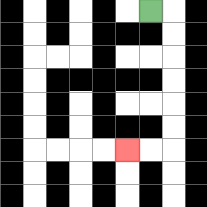{'start': '[6, 0]', 'end': '[5, 6]', 'path_directions': 'R,D,D,D,D,D,D,L,L', 'path_coordinates': '[[6, 0], [7, 0], [7, 1], [7, 2], [7, 3], [7, 4], [7, 5], [7, 6], [6, 6], [5, 6]]'}